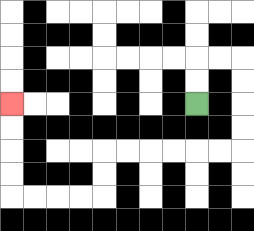{'start': '[8, 4]', 'end': '[0, 4]', 'path_directions': 'U,U,R,R,D,D,D,D,L,L,L,L,L,L,D,D,L,L,L,L,U,U,U,U', 'path_coordinates': '[[8, 4], [8, 3], [8, 2], [9, 2], [10, 2], [10, 3], [10, 4], [10, 5], [10, 6], [9, 6], [8, 6], [7, 6], [6, 6], [5, 6], [4, 6], [4, 7], [4, 8], [3, 8], [2, 8], [1, 8], [0, 8], [0, 7], [0, 6], [0, 5], [0, 4]]'}